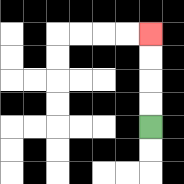{'start': '[6, 5]', 'end': '[6, 1]', 'path_directions': 'U,U,U,U', 'path_coordinates': '[[6, 5], [6, 4], [6, 3], [6, 2], [6, 1]]'}